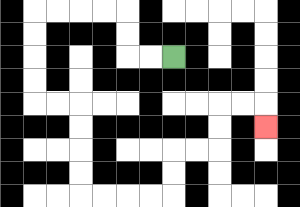{'start': '[7, 2]', 'end': '[11, 5]', 'path_directions': 'L,L,U,U,L,L,L,L,D,D,D,D,R,R,D,D,D,D,R,R,R,R,U,U,R,R,U,U,R,R,D', 'path_coordinates': '[[7, 2], [6, 2], [5, 2], [5, 1], [5, 0], [4, 0], [3, 0], [2, 0], [1, 0], [1, 1], [1, 2], [1, 3], [1, 4], [2, 4], [3, 4], [3, 5], [3, 6], [3, 7], [3, 8], [4, 8], [5, 8], [6, 8], [7, 8], [7, 7], [7, 6], [8, 6], [9, 6], [9, 5], [9, 4], [10, 4], [11, 4], [11, 5]]'}